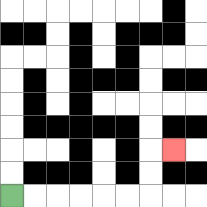{'start': '[0, 8]', 'end': '[7, 6]', 'path_directions': 'R,R,R,R,R,R,U,U,R', 'path_coordinates': '[[0, 8], [1, 8], [2, 8], [3, 8], [4, 8], [5, 8], [6, 8], [6, 7], [6, 6], [7, 6]]'}